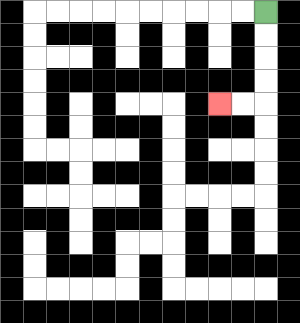{'start': '[11, 0]', 'end': '[9, 4]', 'path_directions': 'D,D,D,D,L,L', 'path_coordinates': '[[11, 0], [11, 1], [11, 2], [11, 3], [11, 4], [10, 4], [9, 4]]'}